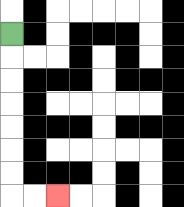{'start': '[0, 1]', 'end': '[2, 8]', 'path_directions': 'D,D,D,D,D,D,D,R,R', 'path_coordinates': '[[0, 1], [0, 2], [0, 3], [0, 4], [0, 5], [0, 6], [0, 7], [0, 8], [1, 8], [2, 8]]'}